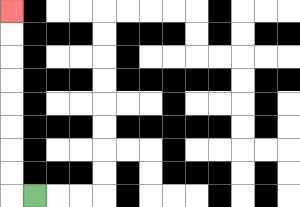{'start': '[1, 8]', 'end': '[0, 0]', 'path_directions': 'L,U,U,U,U,U,U,U,U', 'path_coordinates': '[[1, 8], [0, 8], [0, 7], [0, 6], [0, 5], [0, 4], [0, 3], [0, 2], [0, 1], [0, 0]]'}